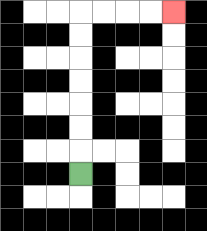{'start': '[3, 7]', 'end': '[7, 0]', 'path_directions': 'U,U,U,U,U,U,U,R,R,R,R', 'path_coordinates': '[[3, 7], [3, 6], [3, 5], [3, 4], [3, 3], [3, 2], [3, 1], [3, 0], [4, 0], [5, 0], [6, 0], [7, 0]]'}